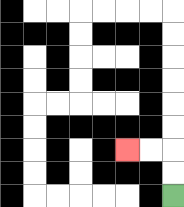{'start': '[7, 8]', 'end': '[5, 6]', 'path_directions': 'U,U,L,L', 'path_coordinates': '[[7, 8], [7, 7], [7, 6], [6, 6], [5, 6]]'}